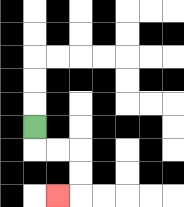{'start': '[1, 5]', 'end': '[2, 8]', 'path_directions': 'D,R,R,D,D,L', 'path_coordinates': '[[1, 5], [1, 6], [2, 6], [3, 6], [3, 7], [3, 8], [2, 8]]'}